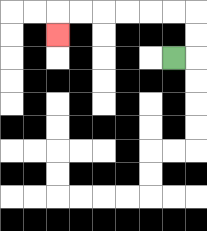{'start': '[7, 2]', 'end': '[2, 1]', 'path_directions': 'R,U,U,L,L,L,L,L,L,D', 'path_coordinates': '[[7, 2], [8, 2], [8, 1], [8, 0], [7, 0], [6, 0], [5, 0], [4, 0], [3, 0], [2, 0], [2, 1]]'}